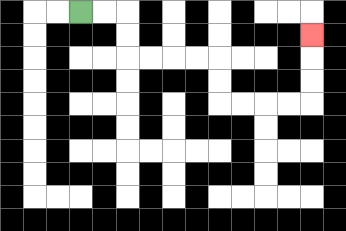{'start': '[3, 0]', 'end': '[13, 1]', 'path_directions': 'R,R,D,D,R,R,R,R,D,D,R,R,R,R,U,U,U', 'path_coordinates': '[[3, 0], [4, 0], [5, 0], [5, 1], [5, 2], [6, 2], [7, 2], [8, 2], [9, 2], [9, 3], [9, 4], [10, 4], [11, 4], [12, 4], [13, 4], [13, 3], [13, 2], [13, 1]]'}